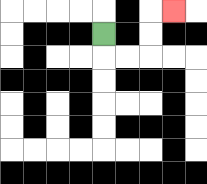{'start': '[4, 1]', 'end': '[7, 0]', 'path_directions': 'D,R,R,U,U,R', 'path_coordinates': '[[4, 1], [4, 2], [5, 2], [6, 2], [6, 1], [6, 0], [7, 0]]'}